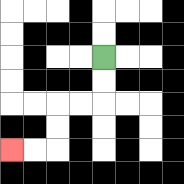{'start': '[4, 2]', 'end': '[0, 6]', 'path_directions': 'D,D,L,L,D,D,L,L', 'path_coordinates': '[[4, 2], [4, 3], [4, 4], [3, 4], [2, 4], [2, 5], [2, 6], [1, 6], [0, 6]]'}